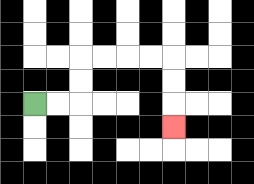{'start': '[1, 4]', 'end': '[7, 5]', 'path_directions': 'R,R,U,U,R,R,R,R,D,D,D', 'path_coordinates': '[[1, 4], [2, 4], [3, 4], [3, 3], [3, 2], [4, 2], [5, 2], [6, 2], [7, 2], [7, 3], [7, 4], [7, 5]]'}